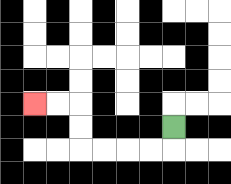{'start': '[7, 5]', 'end': '[1, 4]', 'path_directions': 'D,L,L,L,L,U,U,L,L', 'path_coordinates': '[[7, 5], [7, 6], [6, 6], [5, 6], [4, 6], [3, 6], [3, 5], [3, 4], [2, 4], [1, 4]]'}